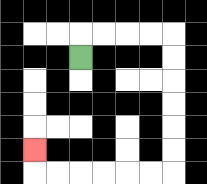{'start': '[3, 2]', 'end': '[1, 6]', 'path_directions': 'U,R,R,R,R,D,D,D,D,D,D,L,L,L,L,L,L,U', 'path_coordinates': '[[3, 2], [3, 1], [4, 1], [5, 1], [6, 1], [7, 1], [7, 2], [7, 3], [7, 4], [7, 5], [7, 6], [7, 7], [6, 7], [5, 7], [4, 7], [3, 7], [2, 7], [1, 7], [1, 6]]'}